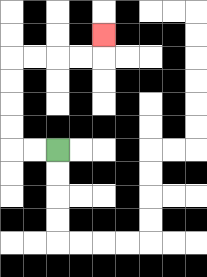{'start': '[2, 6]', 'end': '[4, 1]', 'path_directions': 'L,L,U,U,U,U,R,R,R,R,U', 'path_coordinates': '[[2, 6], [1, 6], [0, 6], [0, 5], [0, 4], [0, 3], [0, 2], [1, 2], [2, 2], [3, 2], [4, 2], [4, 1]]'}